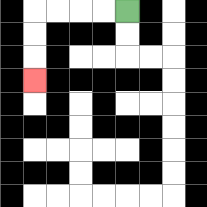{'start': '[5, 0]', 'end': '[1, 3]', 'path_directions': 'L,L,L,L,D,D,D', 'path_coordinates': '[[5, 0], [4, 0], [3, 0], [2, 0], [1, 0], [1, 1], [1, 2], [1, 3]]'}